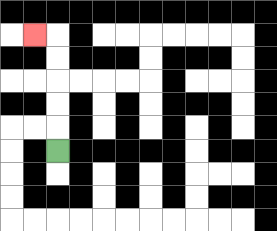{'start': '[2, 6]', 'end': '[1, 1]', 'path_directions': 'U,U,U,U,U,L', 'path_coordinates': '[[2, 6], [2, 5], [2, 4], [2, 3], [2, 2], [2, 1], [1, 1]]'}